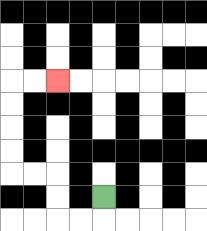{'start': '[4, 8]', 'end': '[2, 3]', 'path_directions': 'D,L,L,U,U,L,L,U,U,U,U,R,R', 'path_coordinates': '[[4, 8], [4, 9], [3, 9], [2, 9], [2, 8], [2, 7], [1, 7], [0, 7], [0, 6], [0, 5], [0, 4], [0, 3], [1, 3], [2, 3]]'}